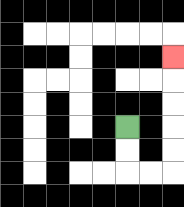{'start': '[5, 5]', 'end': '[7, 2]', 'path_directions': 'D,D,R,R,U,U,U,U,U', 'path_coordinates': '[[5, 5], [5, 6], [5, 7], [6, 7], [7, 7], [7, 6], [7, 5], [7, 4], [7, 3], [7, 2]]'}